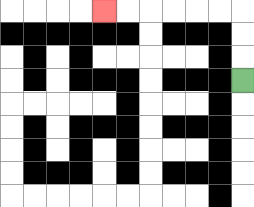{'start': '[10, 3]', 'end': '[4, 0]', 'path_directions': 'U,U,U,L,L,L,L,L,L', 'path_coordinates': '[[10, 3], [10, 2], [10, 1], [10, 0], [9, 0], [8, 0], [7, 0], [6, 0], [5, 0], [4, 0]]'}